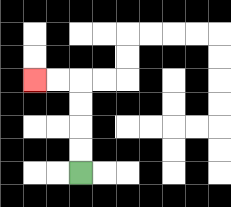{'start': '[3, 7]', 'end': '[1, 3]', 'path_directions': 'U,U,U,U,L,L', 'path_coordinates': '[[3, 7], [3, 6], [3, 5], [3, 4], [3, 3], [2, 3], [1, 3]]'}